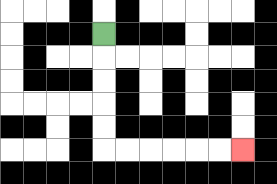{'start': '[4, 1]', 'end': '[10, 6]', 'path_directions': 'D,D,D,D,D,R,R,R,R,R,R', 'path_coordinates': '[[4, 1], [4, 2], [4, 3], [4, 4], [4, 5], [4, 6], [5, 6], [6, 6], [7, 6], [8, 6], [9, 6], [10, 6]]'}